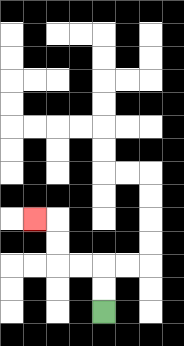{'start': '[4, 13]', 'end': '[1, 9]', 'path_directions': 'U,U,L,L,U,U,L', 'path_coordinates': '[[4, 13], [4, 12], [4, 11], [3, 11], [2, 11], [2, 10], [2, 9], [1, 9]]'}